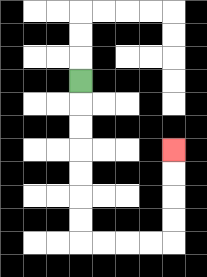{'start': '[3, 3]', 'end': '[7, 6]', 'path_directions': 'D,D,D,D,D,D,D,R,R,R,R,U,U,U,U', 'path_coordinates': '[[3, 3], [3, 4], [3, 5], [3, 6], [3, 7], [3, 8], [3, 9], [3, 10], [4, 10], [5, 10], [6, 10], [7, 10], [7, 9], [7, 8], [7, 7], [7, 6]]'}